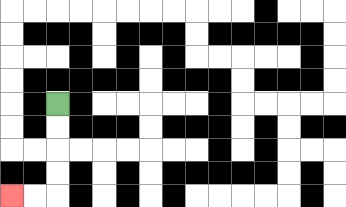{'start': '[2, 4]', 'end': '[0, 8]', 'path_directions': 'D,D,D,D,L,L', 'path_coordinates': '[[2, 4], [2, 5], [2, 6], [2, 7], [2, 8], [1, 8], [0, 8]]'}